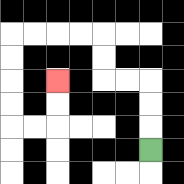{'start': '[6, 6]', 'end': '[2, 3]', 'path_directions': 'U,U,U,L,L,U,U,L,L,L,L,D,D,D,D,R,R,U,U', 'path_coordinates': '[[6, 6], [6, 5], [6, 4], [6, 3], [5, 3], [4, 3], [4, 2], [4, 1], [3, 1], [2, 1], [1, 1], [0, 1], [0, 2], [0, 3], [0, 4], [0, 5], [1, 5], [2, 5], [2, 4], [2, 3]]'}